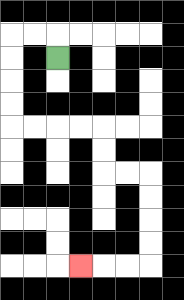{'start': '[2, 2]', 'end': '[3, 11]', 'path_directions': 'U,L,L,D,D,D,D,R,R,R,R,D,D,R,R,D,D,D,D,L,L,L', 'path_coordinates': '[[2, 2], [2, 1], [1, 1], [0, 1], [0, 2], [0, 3], [0, 4], [0, 5], [1, 5], [2, 5], [3, 5], [4, 5], [4, 6], [4, 7], [5, 7], [6, 7], [6, 8], [6, 9], [6, 10], [6, 11], [5, 11], [4, 11], [3, 11]]'}